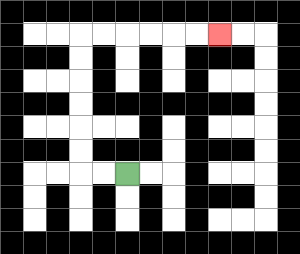{'start': '[5, 7]', 'end': '[9, 1]', 'path_directions': 'L,L,U,U,U,U,U,U,R,R,R,R,R,R', 'path_coordinates': '[[5, 7], [4, 7], [3, 7], [3, 6], [3, 5], [3, 4], [3, 3], [3, 2], [3, 1], [4, 1], [5, 1], [6, 1], [7, 1], [8, 1], [9, 1]]'}